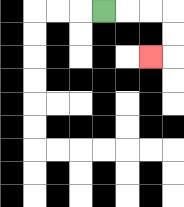{'start': '[4, 0]', 'end': '[6, 2]', 'path_directions': 'R,R,R,D,D,L', 'path_coordinates': '[[4, 0], [5, 0], [6, 0], [7, 0], [7, 1], [7, 2], [6, 2]]'}